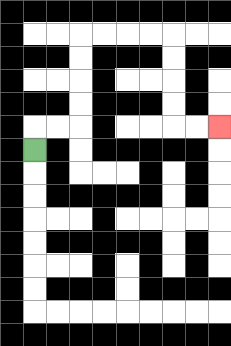{'start': '[1, 6]', 'end': '[9, 5]', 'path_directions': 'U,R,R,U,U,U,U,R,R,R,R,D,D,D,D,R,R', 'path_coordinates': '[[1, 6], [1, 5], [2, 5], [3, 5], [3, 4], [3, 3], [3, 2], [3, 1], [4, 1], [5, 1], [6, 1], [7, 1], [7, 2], [7, 3], [7, 4], [7, 5], [8, 5], [9, 5]]'}